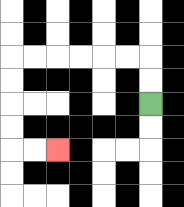{'start': '[6, 4]', 'end': '[2, 6]', 'path_directions': 'U,U,L,L,L,L,L,L,D,D,D,D,R,R', 'path_coordinates': '[[6, 4], [6, 3], [6, 2], [5, 2], [4, 2], [3, 2], [2, 2], [1, 2], [0, 2], [0, 3], [0, 4], [0, 5], [0, 6], [1, 6], [2, 6]]'}